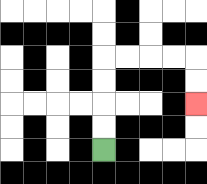{'start': '[4, 6]', 'end': '[8, 4]', 'path_directions': 'U,U,U,U,R,R,R,R,D,D', 'path_coordinates': '[[4, 6], [4, 5], [4, 4], [4, 3], [4, 2], [5, 2], [6, 2], [7, 2], [8, 2], [8, 3], [8, 4]]'}